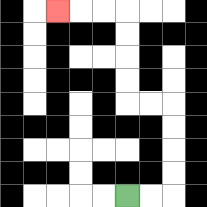{'start': '[5, 8]', 'end': '[2, 0]', 'path_directions': 'R,R,U,U,U,U,L,L,U,U,U,U,L,L,L', 'path_coordinates': '[[5, 8], [6, 8], [7, 8], [7, 7], [7, 6], [7, 5], [7, 4], [6, 4], [5, 4], [5, 3], [5, 2], [5, 1], [5, 0], [4, 0], [3, 0], [2, 0]]'}